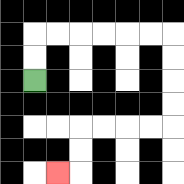{'start': '[1, 3]', 'end': '[2, 7]', 'path_directions': 'U,U,R,R,R,R,R,R,D,D,D,D,L,L,L,L,D,D,L', 'path_coordinates': '[[1, 3], [1, 2], [1, 1], [2, 1], [3, 1], [4, 1], [5, 1], [6, 1], [7, 1], [7, 2], [7, 3], [7, 4], [7, 5], [6, 5], [5, 5], [4, 5], [3, 5], [3, 6], [3, 7], [2, 7]]'}